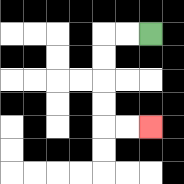{'start': '[6, 1]', 'end': '[6, 5]', 'path_directions': 'L,L,D,D,D,D,R,R', 'path_coordinates': '[[6, 1], [5, 1], [4, 1], [4, 2], [4, 3], [4, 4], [4, 5], [5, 5], [6, 5]]'}